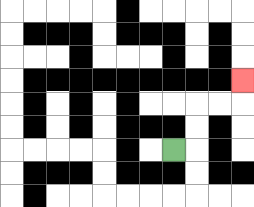{'start': '[7, 6]', 'end': '[10, 3]', 'path_directions': 'R,U,U,R,R,U', 'path_coordinates': '[[7, 6], [8, 6], [8, 5], [8, 4], [9, 4], [10, 4], [10, 3]]'}